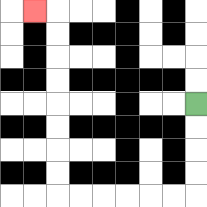{'start': '[8, 4]', 'end': '[1, 0]', 'path_directions': 'D,D,D,D,L,L,L,L,L,L,U,U,U,U,U,U,U,U,L', 'path_coordinates': '[[8, 4], [8, 5], [8, 6], [8, 7], [8, 8], [7, 8], [6, 8], [5, 8], [4, 8], [3, 8], [2, 8], [2, 7], [2, 6], [2, 5], [2, 4], [2, 3], [2, 2], [2, 1], [2, 0], [1, 0]]'}